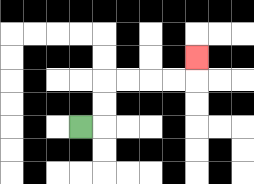{'start': '[3, 5]', 'end': '[8, 2]', 'path_directions': 'R,U,U,R,R,R,R,U', 'path_coordinates': '[[3, 5], [4, 5], [4, 4], [4, 3], [5, 3], [6, 3], [7, 3], [8, 3], [8, 2]]'}